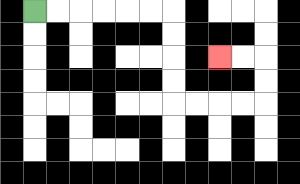{'start': '[1, 0]', 'end': '[9, 2]', 'path_directions': 'R,R,R,R,R,R,D,D,D,D,R,R,R,R,U,U,L,L', 'path_coordinates': '[[1, 0], [2, 0], [3, 0], [4, 0], [5, 0], [6, 0], [7, 0], [7, 1], [7, 2], [7, 3], [7, 4], [8, 4], [9, 4], [10, 4], [11, 4], [11, 3], [11, 2], [10, 2], [9, 2]]'}